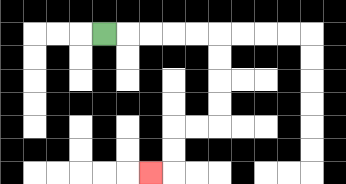{'start': '[4, 1]', 'end': '[6, 7]', 'path_directions': 'R,R,R,R,R,D,D,D,D,L,L,D,D,L', 'path_coordinates': '[[4, 1], [5, 1], [6, 1], [7, 1], [8, 1], [9, 1], [9, 2], [9, 3], [9, 4], [9, 5], [8, 5], [7, 5], [7, 6], [7, 7], [6, 7]]'}